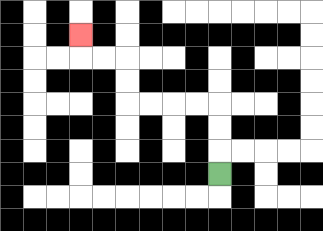{'start': '[9, 7]', 'end': '[3, 1]', 'path_directions': 'U,U,U,L,L,L,L,U,U,L,L,U', 'path_coordinates': '[[9, 7], [9, 6], [9, 5], [9, 4], [8, 4], [7, 4], [6, 4], [5, 4], [5, 3], [5, 2], [4, 2], [3, 2], [3, 1]]'}